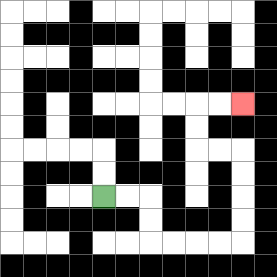{'start': '[4, 8]', 'end': '[10, 4]', 'path_directions': 'R,R,D,D,R,R,R,R,U,U,U,U,L,L,U,U,R,R', 'path_coordinates': '[[4, 8], [5, 8], [6, 8], [6, 9], [6, 10], [7, 10], [8, 10], [9, 10], [10, 10], [10, 9], [10, 8], [10, 7], [10, 6], [9, 6], [8, 6], [8, 5], [8, 4], [9, 4], [10, 4]]'}